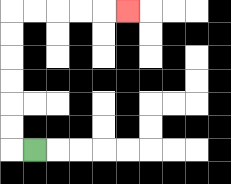{'start': '[1, 6]', 'end': '[5, 0]', 'path_directions': 'L,U,U,U,U,U,U,R,R,R,R,R', 'path_coordinates': '[[1, 6], [0, 6], [0, 5], [0, 4], [0, 3], [0, 2], [0, 1], [0, 0], [1, 0], [2, 0], [3, 0], [4, 0], [5, 0]]'}